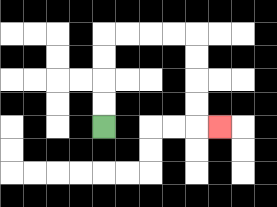{'start': '[4, 5]', 'end': '[9, 5]', 'path_directions': 'U,U,U,U,R,R,R,R,D,D,D,D,R', 'path_coordinates': '[[4, 5], [4, 4], [4, 3], [4, 2], [4, 1], [5, 1], [6, 1], [7, 1], [8, 1], [8, 2], [8, 3], [8, 4], [8, 5], [9, 5]]'}